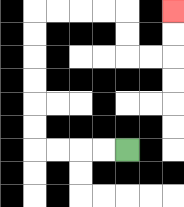{'start': '[5, 6]', 'end': '[7, 0]', 'path_directions': 'L,L,L,L,U,U,U,U,U,U,R,R,R,R,D,D,R,R,U,U', 'path_coordinates': '[[5, 6], [4, 6], [3, 6], [2, 6], [1, 6], [1, 5], [1, 4], [1, 3], [1, 2], [1, 1], [1, 0], [2, 0], [3, 0], [4, 0], [5, 0], [5, 1], [5, 2], [6, 2], [7, 2], [7, 1], [7, 0]]'}